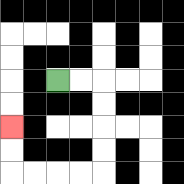{'start': '[2, 3]', 'end': '[0, 5]', 'path_directions': 'R,R,D,D,D,D,L,L,L,L,U,U', 'path_coordinates': '[[2, 3], [3, 3], [4, 3], [4, 4], [4, 5], [4, 6], [4, 7], [3, 7], [2, 7], [1, 7], [0, 7], [0, 6], [0, 5]]'}